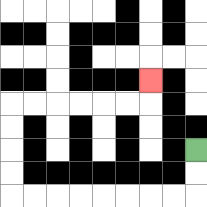{'start': '[8, 6]', 'end': '[6, 3]', 'path_directions': 'D,D,L,L,L,L,L,L,L,L,U,U,U,U,R,R,R,R,R,R,U', 'path_coordinates': '[[8, 6], [8, 7], [8, 8], [7, 8], [6, 8], [5, 8], [4, 8], [3, 8], [2, 8], [1, 8], [0, 8], [0, 7], [0, 6], [0, 5], [0, 4], [1, 4], [2, 4], [3, 4], [4, 4], [5, 4], [6, 4], [6, 3]]'}